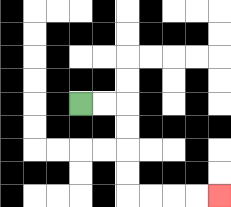{'start': '[3, 4]', 'end': '[9, 8]', 'path_directions': 'R,R,D,D,D,D,R,R,R,R', 'path_coordinates': '[[3, 4], [4, 4], [5, 4], [5, 5], [5, 6], [5, 7], [5, 8], [6, 8], [7, 8], [8, 8], [9, 8]]'}